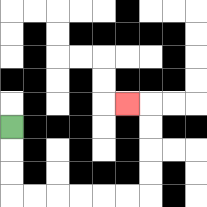{'start': '[0, 5]', 'end': '[5, 4]', 'path_directions': 'D,D,D,R,R,R,R,R,R,U,U,U,U,L', 'path_coordinates': '[[0, 5], [0, 6], [0, 7], [0, 8], [1, 8], [2, 8], [3, 8], [4, 8], [5, 8], [6, 8], [6, 7], [6, 6], [6, 5], [6, 4], [5, 4]]'}